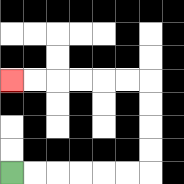{'start': '[0, 7]', 'end': '[0, 3]', 'path_directions': 'R,R,R,R,R,R,U,U,U,U,L,L,L,L,L,L', 'path_coordinates': '[[0, 7], [1, 7], [2, 7], [3, 7], [4, 7], [5, 7], [6, 7], [6, 6], [6, 5], [6, 4], [6, 3], [5, 3], [4, 3], [3, 3], [2, 3], [1, 3], [0, 3]]'}